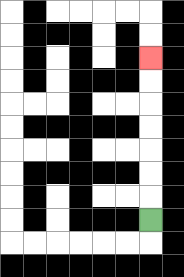{'start': '[6, 9]', 'end': '[6, 2]', 'path_directions': 'U,U,U,U,U,U,U', 'path_coordinates': '[[6, 9], [6, 8], [6, 7], [6, 6], [6, 5], [6, 4], [6, 3], [6, 2]]'}